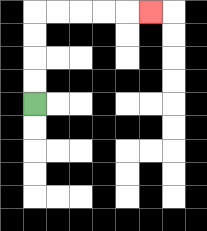{'start': '[1, 4]', 'end': '[6, 0]', 'path_directions': 'U,U,U,U,R,R,R,R,R', 'path_coordinates': '[[1, 4], [1, 3], [1, 2], [1, 1], [1, 0], [2, 0], [3, 0], [4, 0], [5, 0], [6, 0]]'}